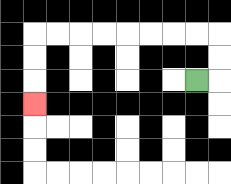{'start': '[8, 3]', 'end': '[1, 4]', 'path_directions': 'R,U,U,L,L,L,L,L,L,L,L,D,D,D', 'path_coordinates': '[[8, 3], [9, 3], [9, 2], [9, 1], [8, 1], [7, 1], [6, 1], [5, 1], [4, 1], [3, 1], [2, 1], [1, 1], [1, 2], [1, 3], [1, 4]]'}